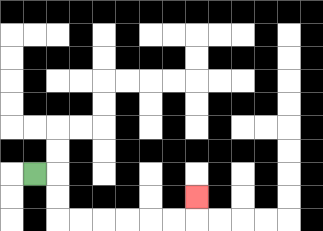{'start': '[1, 7]', 'end': '[8, 8]', 'path_directions': 'R,D,D,R,R,R,R,R,R,U', 'path_coordinates': '[[1, 7], [2, 7], [2, 8], [2, 9], [3, 9], [4, 9], [5, 9], [6, 9], [7, 9], [8, 9], [8, 8]]'}